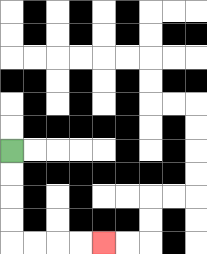{'start': '[0, 6]', 'end': '[4, 10]', 'path_directions': 'D,D,D,D,R,R,R,R', 'path_coordinates': '[[0, 6], [0, 7], [0, 8], [0, 9], [0, 10], [1, 10], [2, 10], [3, 10], [4, 10]]'}